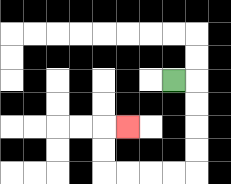{'start': '[7, 3]', 'end': '[5, 5]', 'path_directions': 'R,D,D,D,D,L,L,L,L,U,U,R', 'path_coordinates': '[[7, 3], [8, 3], [8, 4], [8, 5], [8, 6], [8, 7], [7, 7], [6, 7], [5, 7], [4, 7], [4, 6], [4, 5], [5, 5]]'}